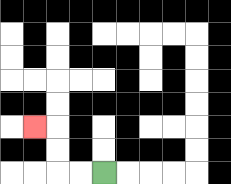{'start': '[4, 7]', 'end': '[1, 5]', 'path_directions': 'L,L,U,U,L', 'path_coordinates': '[[4, 7], [3, 7], [2, 7], [2, 6], [2, 5], [1, 5]]'}